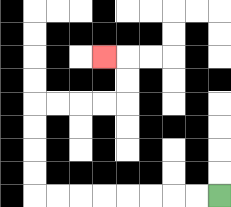{'start': '[9, 8]', 'end': '[4, 2]', 'path_directions': 'L,L,L,L,L,L,L,L,U,U,U,U,R,R,R,R,U,U,L', 'path_coordinates': '[[9, 8], [8, 8], [7, 8], [6, 8], [5, 8], [4, 8], [3, 8], [2, 8], [1, 8], [1, 7], [1, 6], [1, 5], [1, 4], [2, 4], [3, 4], [4, 4], [5, 4], [5, 3], [5, 2], [4, 2]]'}